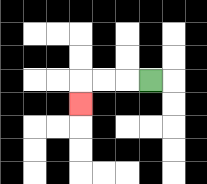{'start': '[6, 3]', 'end': '[3, 4]', 'path_directions': 'L,L,L,D', 'path_coordinates': '[[6, 3], [5, 3], [4, 3], [3, 3], [3, 4]]'}